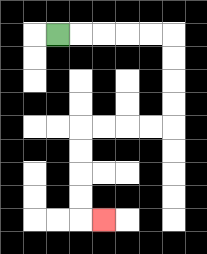{'start': '[2, 1]', 'end': '[4, 9]', 'path_directions': 'R,R,R,R,R,D,D,D,D,L,L,L,L,D,D,D,D,R', 'path_coordinates': '[[2, 1], [3, 1], [4, 1], [5, 1], [6, 1], [7, 1], [7, 2], [7, 3], [7, 4], [7, 5], [6, 5], [5, 5], [4, 5], [3, 5], [3, 6], [3, 7], [3, 8], [3, 9], [4, 9]]'}